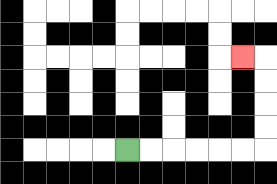{'start': '[5, 6]', 'end': '[10, 2]', 'path_directions': 'R,R,R,R,R,R,U,U,U,U,L', 'path_coordinates': '[[5, 6], [6, 6], [7, 6], [8, 6], [9, 6], [10, 6], [11, 6], [11, 5], [11, 4], [11, 3], [11, 2], [10, 2]]'}